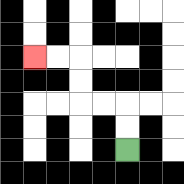{'start': '[5, 6]', 'end': '[1, 2]', 'path_directions': 'U,U,L,L,U,U,L,L', 'path_coordinates': '[[5, 6], [5, 5], [5, 4], [4, 4], [3, 4], [3, 3], [3, 2], [2, 2], [1, 2]]'}